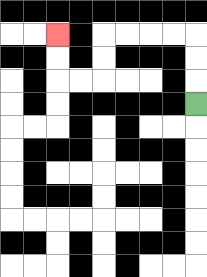{'start': '[8, 4]', 'end': '[2, 1]', 'path_directions': 'U,U,U,L,L,L,L,D,D,L,L,U,U', 'path_coordinates': '[[8, 4], [8, 3], [8, 2], [8, 1], [7, 1], [6, 1], [5, 1], [4, 1], [4, 2], [4, 3], [3, 3], [2, 3], [2, 2], [2, 1]]'}